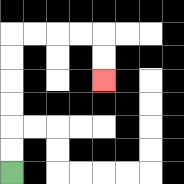{'start': '[0, 7]', 'end': '[4, 3]', 'path_directions': 'U,U,U,U,U,U,R,R,R,R,D,D', 'path_coordinates': '[[0, 7], [0, 6], [0, 5], [0, 4], [0, 3], [0, 2], [0, 1], [1, 1], [2, 1], [3, 1], [4, 1], [4, 2], [4, 3]]'}